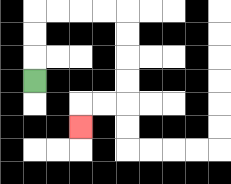{'start': '[1, 3]', 'end': '[3, 5]', 'path_directions': 'U,U,U,R,R,R,R,D,D,D,D,L,L,D', 'path_coordinates': '[[1, 3], [1, 2], [1, 1], [1, 0], [2, 0], [3, 0], [4, 0], [5, 0], [5, 1], [5, 2], [5, 3], [5, 4], [4, 4], [3, 4], [3, 5]]'}